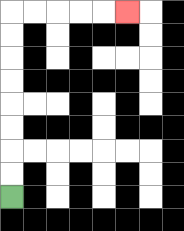{'start': '[0, 8]', 'end': '[5, 0]', 'path_directions': 'U,U,U,U,U,U,U,U,R,R,R,R,R', 'path_coordinates': '[[0, 8], [0, 7], [0, 6], [0, 5], [0, 4], [0, 3], [0, 2], [0, 1], [0, 0], [1, 0], [2, 0], [3, 0], [4, 0], [5, 0]]'}